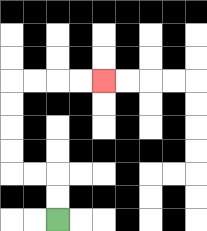{'start': '[2, 9]', 'end': '[4, 3]', 'path_directions': 'U,U,L,L,U,U,U,U,R,R,R,R', 'path_coordinates': '[[2, 9], [2, 8], [2, 7], [1, 7], [0, 7], [0, 6], [0, 5], [0, 4], [0, 3], [1, 3], [2, 3], [3, 3], [4, 3]]'}